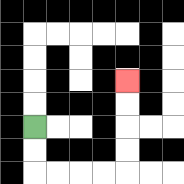{'start': '[1, 5]', 'end': '[5, 3]', 'path_directions': 'D,D,R,R,R,R,U,U,U,U', 'path_coordinates': '[[1, 5], [1, 6], [1, 7], [2, 7], [3, 7], [4, 7], [5, 7], [5, 6], [5, 5], [5, 4], [5, 3]]'}